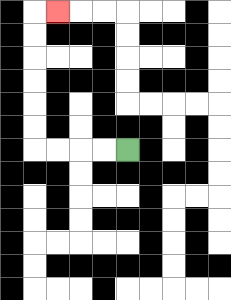{'start': '[5, 6]', 'end': '[2, 0]', 'path_directions': 'L,L,L,L,U,U,U,U,U,U,R', 'path_coordinates': '[[5, 6], [4, 6], [3, 6], [2, 6], [1, 6], [1, 5], [1, 4], [1, 3], [1, 2], [1, 1], [1, 0], [2, 0]]'}